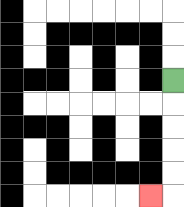{'start': '[7, 3]', 'end': '[6, 8]', 'path_directions': 'D,D,D,D,D,L', 'path_coordinates': '[[7, 3], [7, 4], [7, 5], [7, 6], [7, 7], [7, 8], [6, 8]]'}